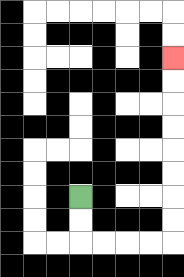{'start': '[3, 8]', 'end': '[7, 2]', 'path_directions': 'D,D,R,R,R,R,U,U,U,U,U,U,U,U', 'path_coordinates': '[[3, 8], [3, 9], [3, 10], [4, 10], [5, 10], [6, 10], [7, 10], [7, 9], [7, 8], [7, 7], [7, 6], [7, 5], [7, 4], [7, 3], [7, 2]]'}